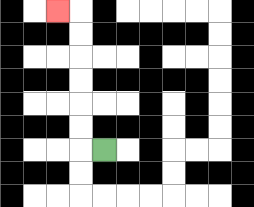{'start': '[4, 6]', 'end': '[2, 0]', 'path_directions': 'L,U,U,U,U,U,U,L', 'path_coordinates': '[[4, 6], [3, 6], [3, 5], [3, 4], [3, 3], [3, 2], [3, 1], [3, 0], [2, 0]]'}